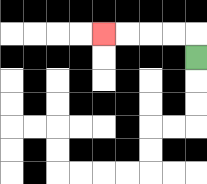{'start': '[8, 2]', 'end': '[4, 1]', 'path_directions': 'U,L,L,L,L', 'path_coordinates': '[[8, 2], [8, 1], [7, 1], [6, 1], [5, 1], [4, 1]]'}